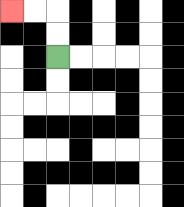{'start': '[2, 2]', 'end': '[0, 0]', 'path_directions': 'U,U,L,L', 'path_coordinates': '[[2, 2], [2, 1], [2, 0], [1, 0], [0, 0]]'}